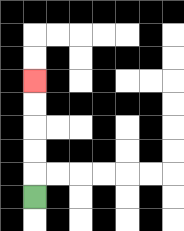{'start': '[1, 8]', 'end': '[1, 3]', 'path_directions': 'U,U,U,U,U', 'path_coordinates': '[[1, 8], [1, 7], [1, 6], [1, 5], [1, 4], [1, 3]]'}